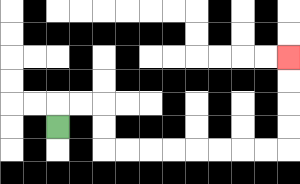{'start': '[2, 5]', 'end': '[12, 2]', 'path_directions': 'U,R,R,D,D,R,R,R,R,R,R,R,R,U,U,U,U', 'path_coordinates': '[[2, 5], [2, 4], [3, 4], [4, 4], [4, 5], [4, 6], [5, 6], [6, 6], [7, 6], [8, 6], [9, 6], [10, 6], [11, 6], [12, 6], [12, 5], [12, 4], [12, 3], [12, 2]]'}